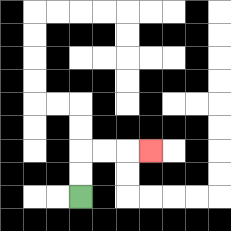{'start': '[3, 8]', 'end': '[6, 6]', 'path_directions': 'U,U,R,R,R', 'path_coordinates': '[[3, 8], [3, 7], [3, 6], [4, 6], [5, 6], [6, 6]]'}